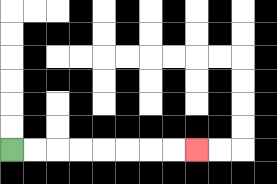{'start': '[0, 6]', 'end': '[8, 6]', 'path_directions': 'R,R,R,R,R,R,R,R', 'path_coordinates': '[[0, 6], [1, 6], [2, 6], [3, 6], [4, 6], [5, 6], [6, 6], [7, 6], [8, 6]]'}